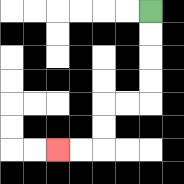{'start': '[6, 0]', 'end': '[2, 6]', 'path_directions': 'D,D,D,D,L,L,D,D,L,L', 'path_coordinates': '[[6, 0], [6, 1], [6, 2], [6, 3], [6, 4], [5, 4], [4, 4], [4, 5], [4, 6], [3, 6], [2, 6]]'}